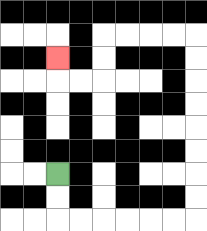{'start': '[2, 7]', 'end': '[2, 2]', 'path_directions': 'D,D,R,R,R,R,R,R,U,U,U,U,U,U,U,U,L,L,L,L,D,D,L,L,U', 'path_coordinates': '[[2, 7], [2, 8], [2, 9], [3, 9], [4, 9], [5, 9], [6, 9], [7, 9], [8, 9], [8, 8], [8, 7], [8, 6], [8, 5], [8, 4], [8, 3], [8, 2], [8, 1], [7, 1], [6, 1], [5, 1], [4, 1], [4, 2], [4, 3], [3, 3], [2, 3], [2, 2]]'}